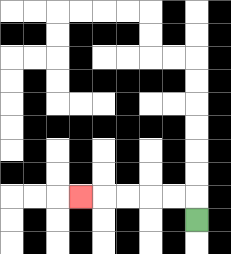{'start': '[8, 9]', 'end': '[3, 8]', 'path_directions': 'U,L,L,L,L,L', 'path_coordinates': '[[8, 9], [8, 8], [7, 8], [6, 8], [5, 8], [4, 8], [3, 8]]'}